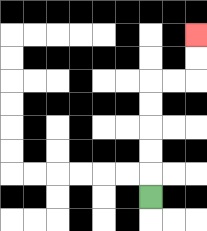{'start': '[6, 8]', 'end': '[8, 1]', 'path_directions': 'U,U,U,U,U,R,R,U,U', 'path_coordinates': '[[6, 8], [6, 7], [6, 6], [6, 5], [6, 4], [6, 3], [7, 3], [8, 3], [8, 2], [8, 1]]'}